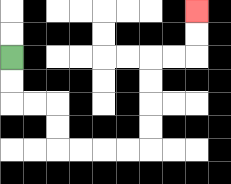{'start': '[0, 2]', 'end': '[8, 0]', 'path_directions': 'D,D,R,R,D,D,R,R,R,R,U,U,U,U,R,R,U,U', 'path_coordinates': '[[0, 2], [0, 3], [0, 4], [1, 4], [2, 4], [2, 5], [2, 6], [3, 6], [4, 6], [5, 6], [6, 6], [6, 5], [6, 4], [6, 3], [6, 2], [7, 2], [8, 2], [8, 1], [8, 0]]'}